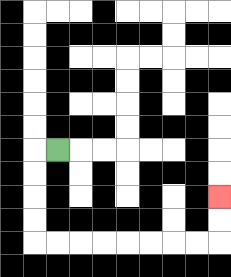{'start': '[2, 6]', 'end': '[9, 8]', 'path_directions': 'L,D,D,D,D,R,R,R,R,R,R,R,R,U,U', 'path_coordinates': '[[2, 6], [1, 6], [1, 7], [1, 8], [1, 9], [1, 10], [2, 10], [3, 10], [4, 10], [5, 10], [6, 10], [7, 10], [8, 10], [9, 10], [9, 9], [9, 8]]'}